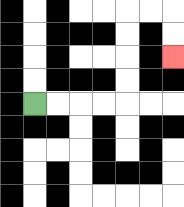{'start': '[1, 4]', 'end': '[7, 2]', 'path_directions': 'R,R,R,R,U,U,U,U,R,R,D,D', 'path_coordinates': '[[1, 4], [2, 4], [3, 4], [4, 4], [5, 4], [5, 3], [5, 2], [5, 1], [5, 0], [6, 0], [7, 0], [7, 1], [7, 2]]'}